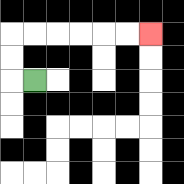{'start': '[1, 3]', 'end': '[6, 1]', 'path_directions': 'L,U,U,R,R,R,R,R,R', 'path_coordinates': '[[1, 3], [0, 3], [0, 2], [0, 1], [1, 1], [2, 1], [3, 1], [4, 1], [5, 1], [6, 1]]'}